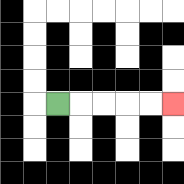{'start': '[2, 4]', 'end': '[7, 4]', 'path_directions': 'R,R,R,R,R', 'path_coordinates': '[[2, 4], [3, 4], [4, 4], [5, 4], [6, 4], [7, 4]]'}